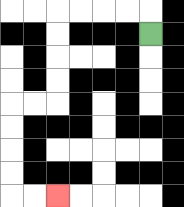{'start': '[6, 1]', 'end': '[2, 8]', 'path_directions': 'U,L,L,L,L,D,D,D,D,L,L,D,D,D,D,R,R', 'path_coordinates': '[[6, 1], [6, 0], [5, 0], [4, 0], [3, 0], [2, 0], [2, 1], [2, 2], [2, 3], [2, 4], [1, 4], [0, 4], [0, 5], [0, 6], [0, 7], [0, 8], [1, 8], [2, 8]]'}